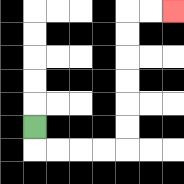{'start': '[1, 5]', 'end': '[7, 0]', 'path_directions': 'D,R,R,R,R,U,U,U,U,U,U,R,R', 'path_coordinates': '[[1, 5], [1, 6], [2, 6], [3, 6], [4, 6], [5, 6], [5, 5], [5, 4], [5, 3], [5, 2], [5, 1], [5, 0], [6, 0], [7, 0]]'}